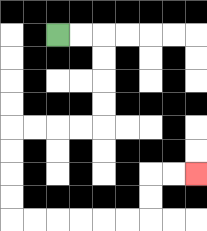{'start': '[2, 1]', 'end': '[8, 7]', 'path_directions': 'R,R,D,D,D,D,L,L,L,L,D,D,D,D,R,R,R,R,R,R,U,U,R,R', 'path_coordinates': '[[2, 1], [3, 1], [4, 1], [4, 2], [4, 3], [4, 4], [4, 5], [3, 5], [2, 5], [1, 5], [0, 5], [0, 6], [0, 7], [0, 8], [0, 9], [1, 9], [2, 9], [3, 9], [4, 9], [5, 9], [6, 9], [6, 8], [6, 7], [7, 7], [8, 7]]'}